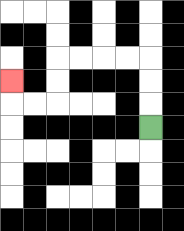{'start': '[6, 5]', 'end': '[0, 3]', 'path_directions': 'U,U,U,L,L,L,L,D,D,L,L,U', 'path_coordinates': '[[6, 5], [6, 4], [6, 3], [6, 2], [5, 2], [4, 2], [3, 2], [2, 2], [2, 3], [2, 4], [1, 4], [0, 4], [0, 3]]'}